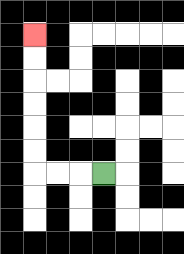{'start': '[4, 7]', 'end': '[1, 1]', 'path_directions': 'L,L,L,U,U,U,U,U,U', 'path_coordinates': '[[4, 7], [3, 7], [2, 7], [1, 7], [1, 6], [1, 5], [1, 4], [1, 3], [1, 2], [1, 1]]'}